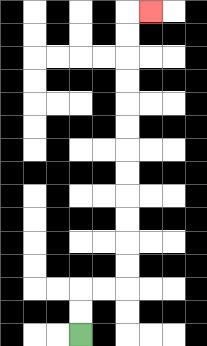{'start': '[3, 14]', 'end': '[6, 0]', 'path_directions': 'U,U,R,R,U,U,U,U,U,U,U,U,U,U,U,U,R', 'path_coordinates': '[[3, 14], [3, 13], [3, 12], [4, 12], [5, 12], [5, 11], [5, 10], [5, 9], [5, 8], [5, 7], [5, 6], [5, 5], [5, 4], [5, 3], [5, 2], [5, 1], [5, 0], [6, 0]]'}